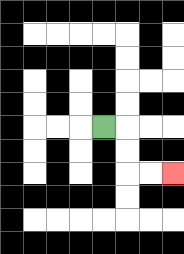{'start': '[4, 5]', 'end': '[7, 7]', 'path_directions': 'R,D,D,R,R', 'path_coordinates': '[[4, 5], [5, 5], [5, 6], [5, 7], [6, 7], [7, 7]]'}